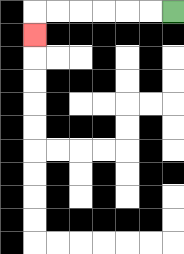{'start': '[7, 0]', 'end': '[1, 1]', 'path_directions': 'L,L,L,L,L,L,D', 'path_coordinates': '[[7, 0], [6, 0], [5, 0], [4, 0], [3, 0], [2, 0], [1, 0], [1, 1]]'}